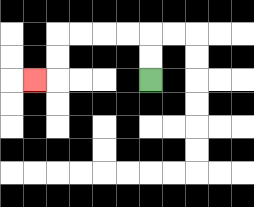{'start': '[6, 3]', 'end': '[1, 3]', 'path_directions': 'U,U,L,L,L,L,D,D,L', 'path_coordinates': '[[6, 3], [6, 2], [6, 1], [5, 1], [4, 1], [3, 1], [2, 1], [2, 2], [2, 3], [1, 3]]'}